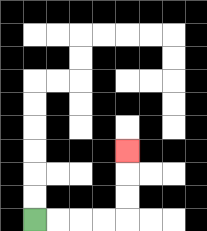{'start': '[1, 9]', 'end': '[5, 6]', 'path_directions': 'R,R,R,R,U,U,U', 'path_coordinates': '[[1, 9], [2, 9], [3, 9], [4, 9], [5, 9], [5, 8], [5, 7], [5, 6]]'}